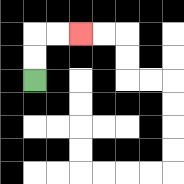{'start': '[1, 3]', 'end': '[3, 1]', 'path_directions': 'U,U,R,R', 'path_coordinates': '[[1, 3], [1, 2], [1, 1], [2, 1], [3, 1]]'}